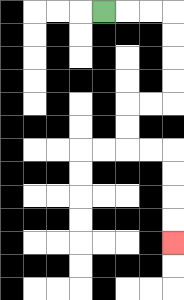{'start': '[4, 0]', 'end': '[7, 10]', 'path_directions': 'R,R,R,D,D,D,D,L,L,D,D,R,R,D,D,D,D', 'path_coordinates': '[[4, 0], [5, 0], [6, 0], [7, 0], [7, 1], [7, 2], [7, 3], [7, 4], [6, 4], [5, 4], [5, 5], [5, 6], [6, 6], [7, 6], [7, 7], [7, 8], [7, 9], [7, 10]]'}